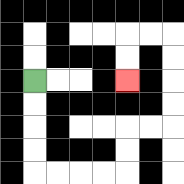{'start': '[1, 3]', 'end': '[5, 3]', 'path_directions': 'D,D,D,D,R,R,R,R,U,U,R,R,U,U,U,U,L,L,D,D', 'path_coordinates': '[[1, 3], [1, 4], [1, 5], [1, 6], [1, 7], [2, 7], [3, 7], [4, 7], [5, 7], [5, 6], [5, 5], [6, 5], [7, 5], [7, 4], [7, 3], [7, 2], [7, 1], [6, 1], [5, 1], [5, 2], [5, 3]]'}